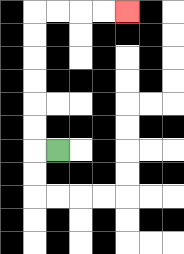{'start': '[2, 6]', 'end': '[5, 0]', 'path_directions': 'L,U,U,U,U,U,U,R,R,R,R', 'path_coordinates': '[[2, 6], [1, 6], [1, 5], [1, 4], [1, 3], [1, 2], [1, 1], [1, 0], [2, 0], [3, 0], [4, 0], [5, 0]]'}